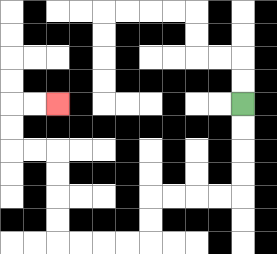{'start': '[10, 4]', 'end': '[2, 4]', 'path_directions': 'D,D,D,D,L,L,L,L,D,D,L,L,L,L,U,U,U,U,L,L,U,U,R,R', 'path_coordinates': '[[10, 4], [10, 5], [10, 6], [10, 7], [10, 8], [9, 8], [8, 8], [7, 8], [6, 8], [6, 9], [6, 10], [5, 10], [4, 10], [3, 10], [2, 10], [2, 9], [2, 8], [2, 7], [2, 6], [1, 6], [0, 6], [0, 5], [0, 4], [1, 4], [2, 4]]'}